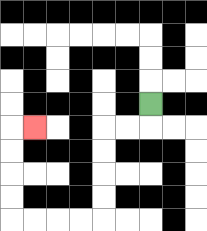{'start': '[6, 4]', 'end': '[1, 5]', 'path_directions': 'D,L,L,D,D,D,D,L,L,L,L,U,U,U,U,R', 'path_coordinates': '[[6, 4], [6, 5], [5, 5], [4, 5], [4, 6], [4, 7], [4, 8], [4, 9], [3, 9], [2, 9], [1, 9], [0, 9], [0, 8], [0, 7], [0, 6], [0, 5], [1, 5]]'}